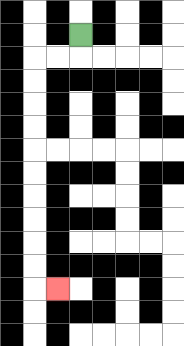{'start': '[3, 1]', 'end': '[2, 12]', 'path_directions': 'D,L,L,D,D,D,D,D,D,D,D,D,D,R', 'path_coordinates': '[[3, 1], [3, 2], [2, 2], [1, 2], [1, 3], [1, 4], [1, 5], [1, 6], [1, 7], [1, 8], [1, 9], [1, 10], [1, 11], [1, 12], [2, 12]]'}